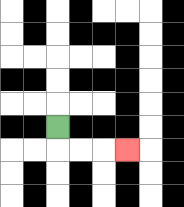{'start': '[2, 5]', 'end': '[5, 6]', 'path_directions': 'D,R,R,R', 'path_coordinates': '[[2, 5], [2, 6], [3, 6], [4, 6], [5, 6]]'}